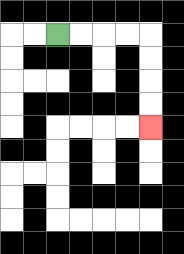{'start': '[2, 1]', 'end': '[6, 5]', 'path_directions': 'R,R,R,R,D,D,D,D', 'path_coordinates': '[[2, 1], [3, 1], [4, 1], [5, 1], [6, 1], [6, 2], [6, 3], [6, 4], [6, 5]]'}